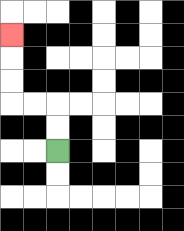{'start': '[2, 6]', 'end': '[0, 1]', 'path_directions': 'U,U,L,L,U,U,U', 'path_coordinates': '[[2, 6], [2, 5], [2, 4], [1, 4], [0, 4], [0, 3], [0, 2], [0, 1]]'}